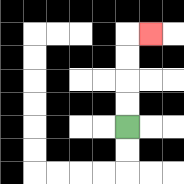{'start': '[5, 5]', 'end': '[6, 1]', 'path_directions': 'U,U,U,U,R', 'path_coordinates': '[[5, 5], [5, 4], [5, 3], [5, 2], [5, 1], [6, 1]]'}